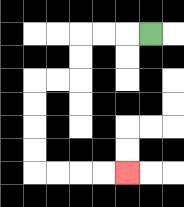{'start': '[6, 1]', 'end': '[5, 7]', 'path_directions': 'L,L,L,D,D,L,L,D,D,D,D,R,R,R,R', 'path_coordinates': '[[6, 1], [5, 1], [4, 1], [3, 1], [3, 2], [3, 3], [2, 3], [1, 3], [1, 4], [1, 5], [1, 6], [1, 7], [2, 7], [3, 7], [4, 7], [5, 7]]'}